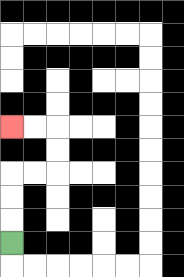{'start': '[0, 10]', 'end': '[0, 5]', 'path_directions': 'U,U,U,R,R,U,U,L,L', 'path_coordinates': '[[0, 10], [0, 9], [0, 8], [0, 7], [1, 7], [2, 7], [2, 6], [2, 5], [1, 5], [0, 5]]'}